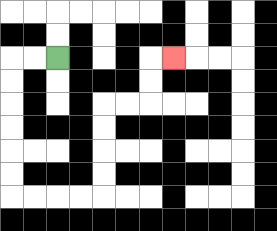{'start': '[2, 2]', 'end': '[7, 2]', 'path_directions': 'L,L,D,D,D,D,D,D,R,R,R,R,U,U,U,U,R,R,U,U,R', 'path_coordinates': '[[2, 2], [1, 2], [0, 2], [0, 3], [0, 4], [0, 5], [0, 6], [0, 7], [0, 8], [1, 8], [2, 8], [3, 8], [4, 8], [4, 7], [4, 6], [4, 5], [4, 4], [5, 4], [6, 4], [6, 3], [6, 2], [7, 2]]'}